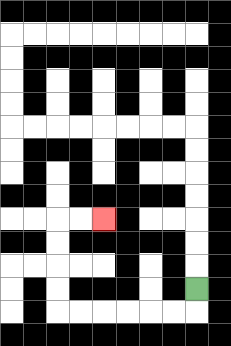{'start': '[8, 12]', 'end': '[4, 9]', 'path_directions': 'D,L,L,L,L,L,L,U,U,U,U,R,R', 'path_coordinates': '[[8, 12], [8, 13], [7, 13], [6, 13], [5, 13], [4, 13], [3, 13], [2, 13], [2, 12], [2, 11], [2, 10], [2, 9], [3, 9], [4, 9]]'}